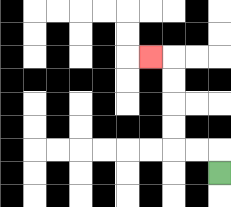{'start': '[9, 7]', 'end': '[6, 2]', 'path_directions': 'U,L,L,U,U,U,U,L', 'path_coordinates': '[[9, 7], [9, 6], [8, 6], [7, 6], [7, 5], [7, 4], [7, 3], [7, 2], [6, 2]]'}